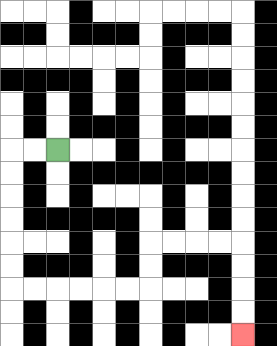{'start': '[2, 6]', 'end': '[10, 14]', 'path_directions': 'L,L,D,D,D,D,D,D,R,R,R,R,R,R,U,U,R,R,R,R,D,D,D,D', 'path_coordinates': '[[2, 6], [1, 6], [0, 6], [0, 7], [0, 8], [0, 9], [0, 10], [0, 11], [0, 12], [1, 12], [2, 12], [3, 12], [4, 12], [5, 12], [6, 12], [6, 11], [6, 10], [7, 10], [8, 10], [9, 10], [10, 10], [10, 11], [10, 12], [10, 13], [10, 14]]'}